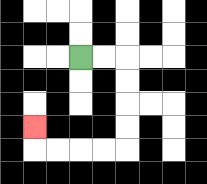{'start': '[3, 2]', 'end': '[1, 5]', 'path_directions': 'R,R,D,D,D,D,L,L,L,L,U', 'path_coordinates': '[[3, 2], [4, 2], [5, 2], [5, 3], [5, 4], [5, 5], [5, 6], [4, 6], [3, 6], [2, 6], [1, 6], [1, 5]]'}